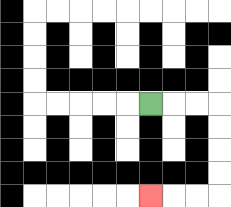{'start': '[6, 4]', 'end': '[6, 8]', 'path_directions': 'R,R,R,D,D,D,D,L,L,L', 'path_coordinates': '[[6, 4], [7, 4], [8, 4], [9, 4], [9, 5], [9, 6], [9, 7], [9, 8], [8, 8], [7, 8], [6, 8]]'}